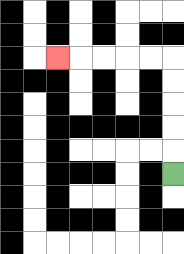{'start': '[7, 7]', 'end': '[2, 2]', 'path_directions': 'U,U,U,U,U,L,L,L,L,L', 'path_coordinates': '[[7, 7], [7, 6], [7, 5], [7, 4], [7, 3], [7, 2], [6, 2], [5, 2], [4, 2], [3, 2], [2, 2]]'}